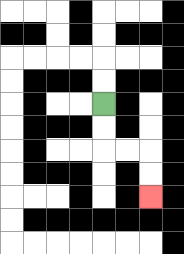{'start': '[4, 4]', 'end': '[6, 8]', 'path_directions': 'D,D,R,R,D,D', 'path_coordinates': '[[4, 4], [4, 5], [4, 6], [5, 6], [6, 6], [6, 7], [6, 8]]'}